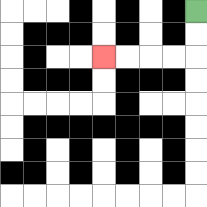{'start': '[8, 0]', 'end': '[4, 2]', 'path_directions': 'D,D,L,L,L,L', 'path_coordinates': '[[8, 0], [8, 1], [8, 2], [7, 2], [6, 2], [5, 2], [4, 2]]'}